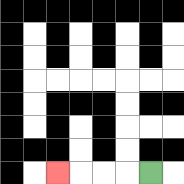{'start': '[6, 7]', 'end': '[2, 7]', 'path_directions': 'L,L,L,L', 'path_coordinates': '[[6, 7], [5, 7], [4, 7], [3, 7], [2, 7]]'}